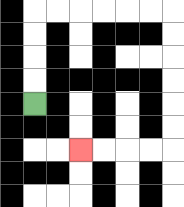{'start': '[1, 4]', 'end': '[3, 6]', 'path_directions': 'U,U,U,U,R,R,R,R,R,R,D,D,D,D,D,D,L,L,L,L', 'path_coordinates': '[[1, 4], [1, 3], [1, 2], [1, 1], [1, 0], [2, 0], [3, 0], [4, 0], [5, 0], [6, 0], [7, 0], [7, 1], [7, 2], [7, 3], [7, 4], [7, 5], [7, 6], [6, 6], [5, 6], [4, 6], [3, 6]]'}